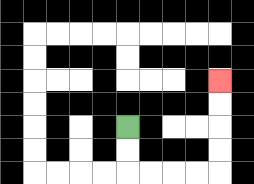{'start': '[5, 5]', 'end': '[9, 3]', 'path_directions': 'D,D,R,R,R,R,U,U,U,U', 'path_coordinates': '[[5, 5], [5, 6], [5, 7], [6, 7], [7, 7], [8, 7], [9, 7], [9, 6], [9, 5], [9, 4], [9, 3]]'}